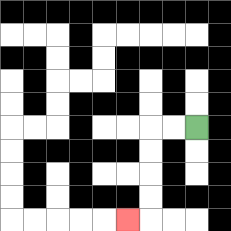{'start': '[8, 5]', 'end': '[5, 9]', 'path_directions': 'L,L,D,D,D,D,L', 'path_coordinates': '[[8, 5], [7, 5], [6, 5], [6, 6], [6, 7], [6, 8], [6, 9], [5, 9]]'}